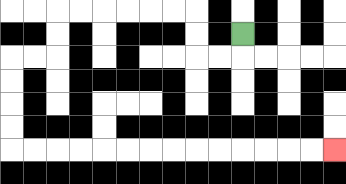{'start': '[10, 1]', 'end': '[14, 6]', 'path_directions': 'D,L,L,U,U,L,L,L,L,L,L,D,D,L,L,D,D,D,D,R,R,R,R,R,R,R,R,R,R,R,R,R,R', 'path_coordinates': '[[10, 1], [10, 2], [9, 2], [8, 2], [8, 1], [8, 0], [7, 0], [6, 0], [5, 0], [4, 0], [3, 0], [2, 0], [2, 1], [2, 2], [1, 2], [0, 2], [0, 3], [0, 4], [0, 5], [0, 6], [1, 6], [2, 6], [3, 6], [4, 6], [5, 6], [6, 6], [7, 6], [8, 6], [9, 6], [10, 6], [11, 6], [12, 6], [13, 6], [14, 6]]'}